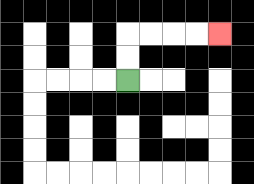{'start': '[5, 3]', 'end': '[9, 1]', 'path_directions': 'U,U,R,R,R,R', 'path_coordinates': '[[5, 3], [5, 2], [5, 1], [6, 1], [7, 1], [8, 1], [9, 1]]'}